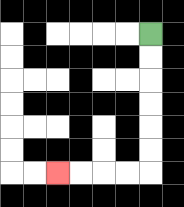{'start': '[6, 1]', 'end': '[2, 7]', 'path_directions': 'D,D,D,D,D,D,L,L,L,L', 'path_coordinates': '[[6, 1], [6, 2], [6, 3], [6, 4], [6, 5], [6, 6], [6, 7], [5, 7], [4, 7], [3, 7], [2, 7]]'}